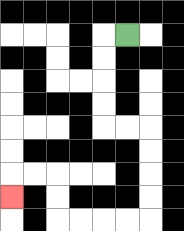{'start': '[5, 1]', 'end': '[0, 8]', 'path_directions': 'L,D,D,D,D,R,R,D,D,D,D,L,L,L,L,U,U,L,L,D', 'path_coordinates': '[[5, 1], [4, 1], [4, 2], [4, 3], [4, 4], [4, 5], [5, 5], [6, 5], [6, 6], [6, 7], [6, 8], [6, 9], [5, 9], [4, 9], [3, 9], [2, 9], [2, 8], [2, 7], [1, 7], [0, 7], [0, 8]]'}